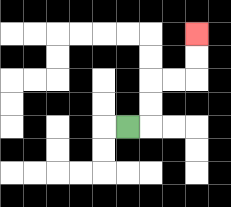{'start': '[5, 5]', 'end': '[8, 1]', 'path_directions': 'R,U,U,R,R,U,U', 'path_coordinates': '[[5, 5], [6, 5], [6, 4], [6, 3], [7, 3], [8, 3], [8, 2], [8, 1]]'}